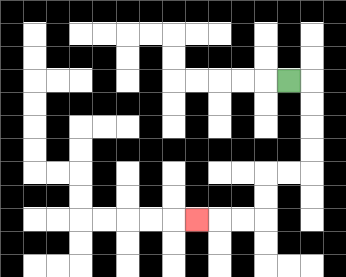{'start': '[12, 3]', 'end': '[8, 9]', 'path_directions': 'R,D,D,D,D,L,L,D,D,L,L,L', 'path_coordinates': '[[12, 3], [13, 3], [13, 4], [13, 5], [13, 6], [13, 7], [12, 7], [11, 7], [11, 8], [11, 9], [10, 9], [9, 9], [8, 9]]'}